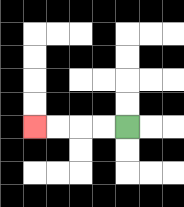{'start': '[5, 5]', 'end': '[1, 5]', 'path_directions': 'L,L,L,L', 'path_coordinates': '[[5, 5], [4, 5], [3, 5], [2, 5], [1, 5]]'}